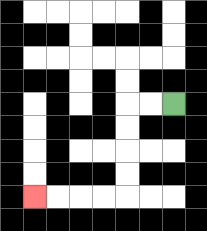{'start': '[7, 4]', 'end': '[1, 8]', 'path_directions': 'L,L,D,D,D,D,L,L,L,L', 'path_coordinates': '[[7, 4], [6, 4], [5, 4], [5, 5], [5, 6], [5, 7], [5, 8], [4, 8], [3, 8], [2, 8], [1, 8]]'}